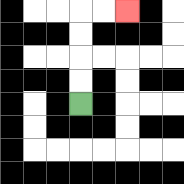{'start': '[3, 4]', 'end': '[5, 0]', 'path_directions': 'U,U,U,U,R,R', 'path_coordinates': '[[3, 4], [3, 3], [3, 2], [3, 1], [3, 0], [4, 0], [5, 0]]'}